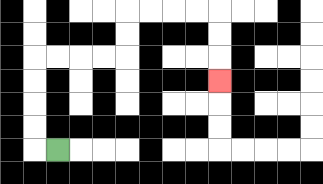{'start': '[2, 6]', 'end': '[9, 3]', 'path_directions': 'L,U,U,U,U,R,R,R,R,U,U,R,R,R,R,D,D,D', 'path_coordinates': '[[2, 6], [1, 6], [1, 5], [1, 4], [1, 3], [1, 2], [2, 2], [3, 2], [4, 2], [5, 2], [5, 1], [5, 0], [6, 0], [7, 0], [8, 0], [9, 0], [9, 1], [9, 2], [9, 3]]'}